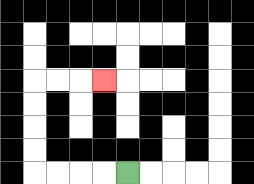{'start': '[5, 7]', 'end': '[4, 3]', 'path_directions': 'L,L,L,L,U,U,U,U,R,R,R', 'path_coordinates': '[[5, 7], [4, 7], [3, 7], [2, 7], [1, 7], [1, 6], [1, 5], [1, 4], [1, 3], [2, 3], [3, 3], [4, 3]]'}